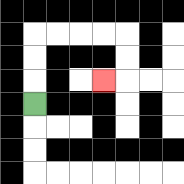{'start': '[1, 4]', 'end': '[4, 3]', 'path_directions': 'U,U,U,R,R,R,R,D,D,L', 'path_coordinates': '[[1, 4], [1, 3], [1, 2], [1, 1], [2, 1], [3, 1], [4, 1], [5, 1], [5, 2], [5, 3], [4, 3]]'}